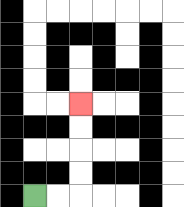{'start': '[1, 8]', 'end': '[3, 4]', 'path_directions': 'R,R,U,U,U,U', 'path_coordinates': '[[1, 8], [2, 8], [3, 8], [3, 7], [3, 6], [3, 5], [3, 4]]'}